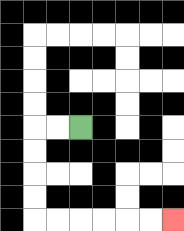{'start': '[3, 5]', 'end': '[7, 9]', 'path_directions': 'L,L,D,D,D,D,R,R,R,R,R,R', 'path_coordinates': '[[3, 5], [2, 5], [1, 5], [1, 6], [1, 7], [1, 8], [1, 9], [2, 9], [3, 9], [4, 9], [5, 9], [6, 9], [7, 9]]'}